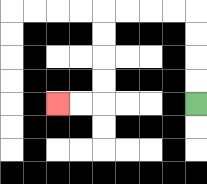{'start': '[8, 4]', 'end': '[2, 4]', 'path_directions': 'U,U,U,U,L,L,L,L,D,D,D,D,L,L', 'path_coordinates': '[[8, 4], [8, 3], [8, 2], [8, 1], [8, 0], [7, 0], [6, 0], [5, 0], [4, 0], [4, 1], [4, 2], [4, 3], [4, 4], [3, 4], [2, 4]]'}